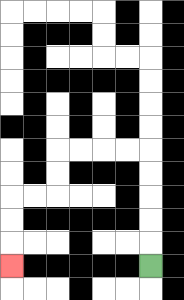{'start': '[6, 11]', 'end': '[0, 11]', 'path_directions': 'U,U,U,U,U,L,L,L,L,D,D,L,L,D,D,D', 'path_coordinates': '[[6, 11], [6, 10], [6, 9], [6, 8], [6, 7], [6, 6], [5, 6], [4, 6], [3, 6], [2, 6], [2, 7], [2, 8], [1, 8], [0, 8], [0, 9], [0, 10], [0, 11]]'}